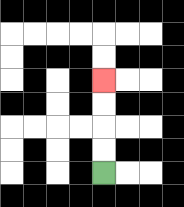{'start': '[4, 7]', 'end': '[4, 3]', 'path_directions': 'U,U,U,U', 'path_coordinates': '[[4, 7], [4, 6], [4, 5], [4, 4], [4, 3]]'}